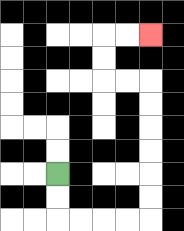{'start': '[2, 7]', 'end': '[6, 1]', 'path_directions': 'D,D,R,R,R,R,U,U,U,U,U,U,L,L,U,U,R,R', 'path_coordinates': '[[2, 7], [2, 8], [2, 9], [3, 9], [4, 9], [5, 9], [6, 9], [6, 8], [6, 7], [6, 6], [6, 5], [6, 4], [6, 3], [5, 3], [4, 3], [4, 2], [4, 1], [5, 1], [6, 1]]'}